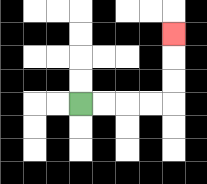{'start': '[3, 4]', 'end': '[7, 1]', 'path_directions': 'R,R,R,R,U,U,U', 'path_coordinates': '[[3, 4], [4, 4], [5, 4], [6, 4], [7, 4], [7, 3], [7, 2], [7, 1]]'}